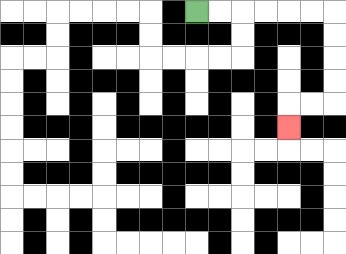{'start': '[8, 0]', 'end': '[12, 5]', 'path_directions': 'R,R,R,R,R,R,D,D,D,D,L,L,D', 'path_coordinates': '[[8, 0], [9, 0], [10, 0], [11, 0], [12, 0], [13, 0], [14, 0], [14, 1], [14, 2], [14, 3], [14, 4], [13, 4], [12, 4], [12, 5]]'}